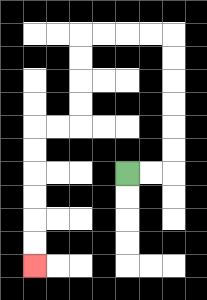{'start': '[5, 7]', 'end': '[1, 11]', 'path_directions': 'R,R,U,U,U,U,U,U,L,L,L,L,D,D,D,D,L,L,D,D,D,D,D,D', 'path_coordinates': '[[5, 7], [6, 7], [7, 7], [7, 6], [7, 5], [7, 4], [7, 3], [7, 2], [7, 1], [6, 1], [5, 1], [4, 1], [3, 1], [3, 2], [3, 3], [3, 4], [3, 5], [2, 5], [1, 5], [1, 6], [1, 7], [1, 8], [1, 9], [1, 10], [1, 11]]'}